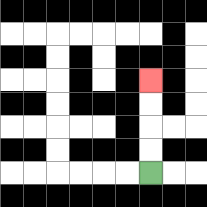{'start': '[6, 7]', 'end': '[6, 3]', 'path_directions': 'U,U,U,U', 'path_coordinates': '[[6, 7], [6, 6], [6, 5], [6, 4], [6, 3]]'}